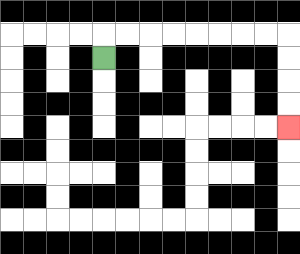{'start': '[4, 2]', 'end': '[12, 5]', 'path_directions': 'U,R,R,R,R,R,R,R,R,D,D,D,D', 'path_coordinates': '[[4, 2], [4, 1], [5, 1], [6, 1], [7, 1], [8, 1], [9, 1], [10, 1], [11, 1], [12, 1], [12, 2], [12, 3], [12, 4], [12, 5]]'}